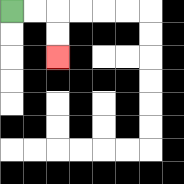{'start': '[0, 0]', 'end': '[2, 2]', 'path_directions': 'R,R,D,D', 'path_coordinates': '[[0, 0], [1, 0], [2, 0], [2, 1], [2, 2]]'}